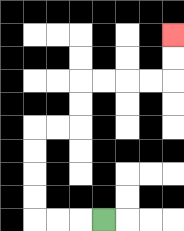{'start': '[4, 9]', 'end': '[7, 1]', 'path_directions': 'L,L,L,U,U,U,U,R,R,U,U,R,R,R,R,U,U', 'path_coordinates': '[[4, 9], [3, 9], [2, 9], [1, 9], [1, 8], [1, 7], [1, 6], [1, 5], [2, 5], [3, 5], [3, 4], [3, 3], [4, 3], [5, 3], [6, 3], [7, 3], [7, 2], [7, 1]]'}